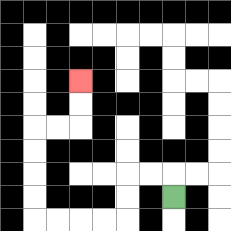{'start': '[7, 8]', 'end': '[3, 3]', 'path_directions': 'U,L,L,D,D,L,L,L,L,U,U,U,U,R,R,U,U', 'path_coordinates': '[[7, 8], [7, 7], [6, 7], [5, 7], [5, 8], [5, 9], [4, 9], [3, 9], [2, 9], [1, 9], [1, 8], [1, 7], [1, 6], [1, 5], [2, 5], [3, 5], [3, 4], [3, 3]]'}